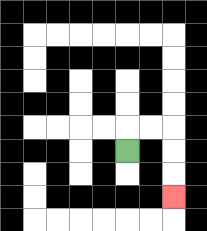{'start': '[5, 6]', 'end': '[7, 8]', 'path_directions': 'U,R,R,D,D,D', 'path_coordinates': '[[5, 6], [5, 5], [6, 5], [7, 5], [7, 6], [7, 7], [7, 8]]'}